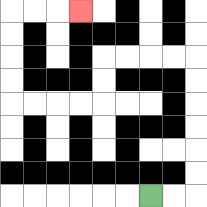{'start': '[6, 8]', 'end': '[3, 0]', 'path_directions': 'R,R,U,U,U,U,U,U,L,L,L,L,D,D,L,L,L,L,U,U,U,U,R,R,R', 'path_coordinates': '[[6, 8], [7, 8], [8, 8], [8, 7], [8, 6], [8, 5], [8, 4], [8, 3], [8, 2], [7, 2], [6, 2], [5, 2], [4, 2], [4, 3], [4, 4], [3, 4], [2, 4], [1, 4], [0, 4], [0, 3], [0, 2], [0, 1], [0, 0], [1, 0], [2, 0], [3, 0]]'}